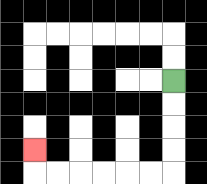{'start': '[7, 3]', 'end': '[1, 6]', 'path_directions': 'D,D,D,D,L,L,L,L,L,L,U', 'path_coordinates': '[[7, 3], [7, 4], [7, 5], [7, 6], [7, 7], [6, 7], [5, 7], [4, 7], [3, 7], [2, 7], [1, 7], [1, 6]]'}